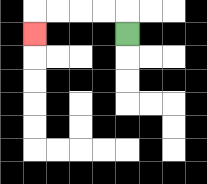{'start': '[5, 1]', 'end': '[1, 1]', 'path_directions': 'U,L,L,L,L,D', 'path_coordinates': '[[5, 1], [5, 0], [4, 0], [3, 0], [2, 0], [1, 0], [1, 1]]'}